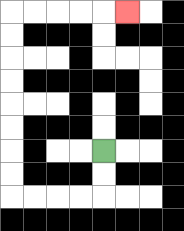{'start': '[4, 6]', 'end': '[5, 0]', 'path_directions': 'D,D,L,L,L,L,U,U,U,U,U,U,U,U,R,R,R,R,R', 'path_coordinates': '[[4, 6], [4, 7], [4, 8], [3, 8], [2, 8], [1, 8], [0, 8], [0, 7], [0, 6], [0, 5], [0, 4], [0, 3], [0, 2], [0, 1], [0, 0], [1, 0], [2, 0], [3, 0], [4, 0], [5, 0]]'}